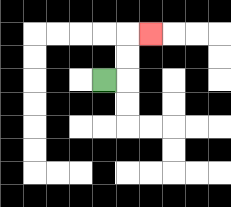{'start': '[4, 3]', 'end': '[6, 1]', 'path_directions': 'R,U,U,R', 'path_coordinates': '[[4, 3], [5, 3], [5, 2], [5, 1], [6, 1]]'}